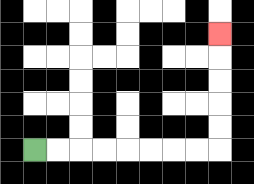{'start': '[1, 6]', 'end': '[9, 1]', 'path_directions': 'R,R,R,R,R,R,R,R,U,U,U,U,U', 'path_coordinates': '[[1, 6], [2, 6], [3, 6], [4, 6], [5, 6], [6, 6], [7, 6], [8, 6], [9, 6], [9, 5], [9, 4], [9, 3], [9, 2], [9, 1]]'}